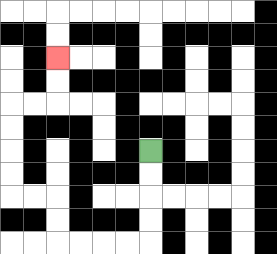{'start': '[6, 6]', 'end': '[2, 2]', 'path_directions': 'D,D,D,D,L,L,L,L,U,U,L,L,U,U,U,U,R,R,U,U', 'path_coordinates': '[[6, 6], [6, 7], [6, 8], [6, 9], [6, 10], [5, 10], [4, 10], [3, 10], [2, 10], [2, 9], [2, 8], [1, 8], [0, 8], [0, 7], [0, 6], [0, 5], [0, 4], [1, 4], [2, 4], [2, 3], [2, 2]]'}